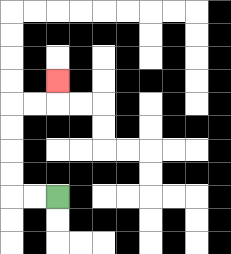{'start': '[2, 8]', 'end': '[2, 3]', 'path_directions': 'L,L,U,U,U,U,R,R,U', 'path_coordinates': '[[2, 8], [1, 8], [0, 8], [0, 7], [0, 6], [0, 5], [0, 4], [1, 4], [2, 4], [2, 3]]'}